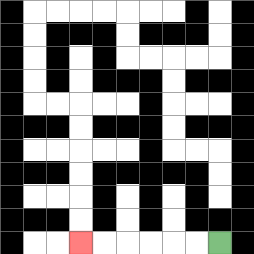{'start': '[9, 10]', 'end': '[3, 10]', 'path_directions': 'L,L,L,L,L,L', 'path_coordinates': '[[9, 10], [8, 10], [7, 10], [6, 10], [5, 10], [4, 10], [3, 10]]'}